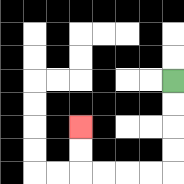{'start': '[7, 3]', 'end': '[3, 5]', 'path_directions': 'D,D,D,D,L,L,L,L,U,U', 'path_coordinates': '[[7, 3], [7, 4], [7, 5], [7, 6], [7, 7], [6, 7], [5, 7], [4, 7], [3, 7], [3, 6], [3, 5]]'}